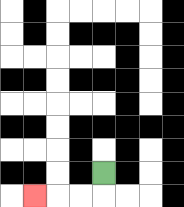{'start': '[4, 7]', 'end': '[1, 8]', 'path_directions': 'D,L,L,L', 'path_coordinates': '[[4, 7], [4, 8], [3, 8], [2, 8], [1, 8]]'}